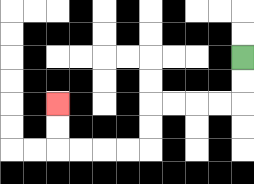{'start': '[10, 2]', 'end': '[2, 4]', 'path_directions': 'D,D,L,L,L,L,D,D,L,L,L,L,U,U', 'path_coordinates': '[[10, 2], [10, 3], [10, 4], [9, 4], [8, 4], [7, 4], [6, 4], [6, 5], [6, 6], [5, 6], [4, 6], [3, 6], [2, 6], [2, 5], [2, 4]]'}